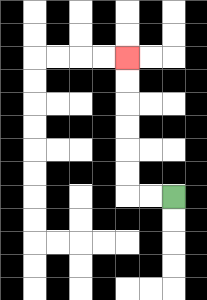{'start': '[7, 8]', 'end': '[5, 2]', 'path_directions': 'L,L,U,U,U,U,U,U', 'path_coordinates': '[[7, 8], [6, 8], [5, 8], [5, 7], [5, 6], [5, 5], [5, 4], [5, 3], [5, 2]]'}